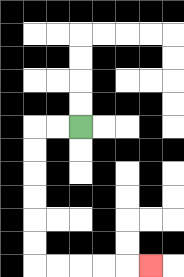{'start': '[3, 5]', 'end': '[6, 11]', 'path_directions': 'L,L,D,D,D,D,D,D,R,R,R,R,R', 'path_coordinates': '[[3, 5], [2, 5], [1, 5], [1, 6], [1, 7], [1, 8], [1, 9], [1, 10], [1, 11], [2, 11], [3, 11], [4, 11], [5, 11], [6, 11]]'}